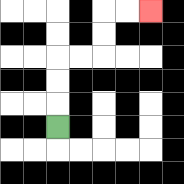{'start': '[2, 5]', 'end': '[6, 0]', 'path_directions': 'U,U,U,R,R,U,U,R,R', 'path_coordinates': '[[2, 5], [2, 4], [2, 3], [2, 2], [3, 2], [4, 2], [4, 1], [4, 0], [5, 0], [6, 0]]'}